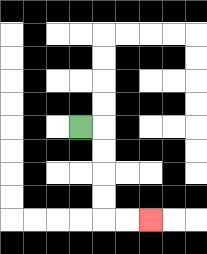{'start': '[3, 5]', 'end': '[6, 9]', 'path_directions': 'R,D,D,D,D,R,R', 'path_coordinates': '[[3, 5], [4, 5], [4, 6], [4, 7], [4, 8], [4, 9], [5, 9], [6, 9]]'}